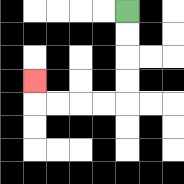{'start': '[5, 0]', 'end': '[1, 3]', 'path_directions': 'D,D,D,D,L,L,L,L,U', 'path_coordinates': '[[5, 0], [5, 1], [5, 2], [5, 3], [5, 4], [4, 4], [3, 4], [2, 4], [1, 4], [1, 3]]'}